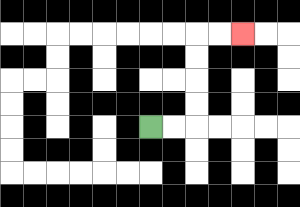{'start': '[6, 5]', 'end': '[10, 1]', 'path_directions': 'R,R,U,U,U,U,R,R', 'path_coordinates': '[[6, 5], [7, 5], [8, 5], [8, 4], [8, 3], [8, 2], [8, 1], [9, 1], [10, 1]]'}